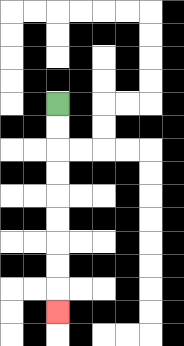{'start': '[2, 4]', 'end': '[2, 13]', 'path_directions': 'D,D,D,D,D,D,D,D,D', 'path_coordinates': '[[2, 4], [2, 5], [2, 6], [2, 7], [2, 8], [2, 9], [2, 10], [2, 11], [2, 12], [2, 13]]'}